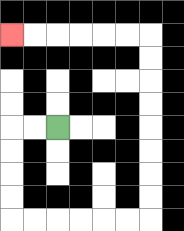{'start': '[2, 5]', 'end': '[0, 1]', 'path_directions': 'L,L,D,D,D,D,R,R,R,R,R,R,U,U,U,U,U,U,U,U,L,L,L,L,L,L', 'path_coordinates': '[[2, 5], [1, 5], [0, 5], [0, 6], [0, 7], [0, 8], [0, 9], [1, 9], [2, 9], [3, 9], [4, 9], [5, 9], [6, 9], [6, 8], [6, 7], [6, 6], [6, 5], [6, 4], [6, 3], [6, 2], [6, 1], [5, 1], [4, 1], [3, 1], [2, 1], [1, 1], [0, 1]]'}